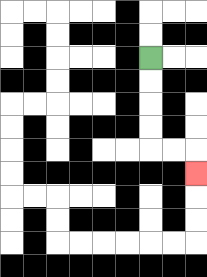{'start': '[6, 2]', 'end': '[8, 7]', 'path_directions': 'D,D,D,D,R,R,D', 'path_coordinates': '[[6, 2], [6, 3], [6, 4], [6, 5], [6, 6], [7, 6], [8, 6], [8, 7]]'}